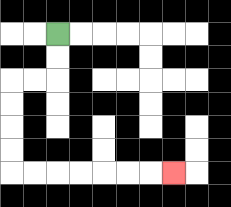{'start': '[2, 1]', 'end': '[7, 7]', 'path_directions': 'D,D,L,L,D,D,D,D,R,R,R,R,R,R,R', 'path_coordinates': '[[2, 1], [2, 2], [2, 3], [1, 3], [0, 3], [0, 4], [0, 5], [0, 6], [0, 7], [1, 7], [2, 7], [3, 7], [4, 7], [5, 7], [6, 7], [7, 7]]'}